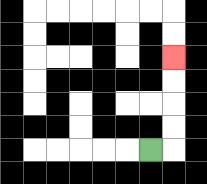{'start': '[6, 6]', 'end': '[7, 2]', 'path_directions': 'R,U,U,U,U', 'path_coordinates': '[[6, 6], [7, 6], [7, 5], [7, 4], [7, 3], [7, 2]]'}